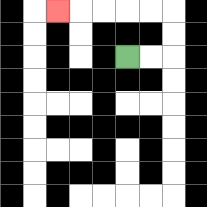{'start': '[5, 2]', 'end': '[2, 0]', 'path_directions': 'R,R,U,U,L,L,L,L,L', 'path_coordinates': '[[5, 2], [6, 2], [7, 2], [7, 1], [7, 0], [6, 0], [5, 0], [4, 0], [3, 0], [2, 0]]'}